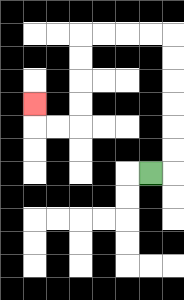{'start': '[6, 7]', 'end': '[1, 4]', 'path_directions': 'R,U,U,U,U,U,U,L,L,L,L,D,D,D,D,L,L,U', 'path_coordinates': '[[6, 7], [7, 7], [7, 6], [7, 5], [7, 4], [7, 3], [7, 2], [7, 1], [6, 1], [5, 1], [4, 1], [3, 1], [3, 2], [3, 3], [3, 4], [3, 5], [2, 5], [1, 5], [1, 4]]'}